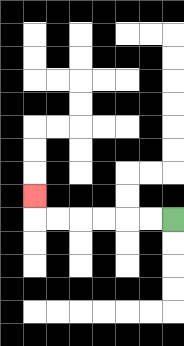{'start': '[7, 9]', 'end': '[1, 8]', 'path_directions': 'L,L,L,L,L,L,U', 'path_coordinates': '[[7, 9], [6, 9], [5, 9], [4, 9], [3, 9], [2, 9], [1, 9], [1, 8]]'}